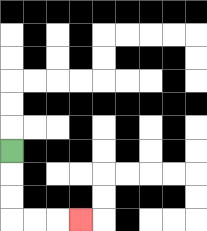{'start': '[0, 6]', 'end': '[3, 9]', 'path_directions': 'D,D,D,R,R,R', 'path_coordinates': '[[0, 6], [0, 7], [0, 8], [0, 9], [1, 9], [2, 9], [3, 9]]'}